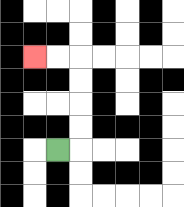{'start': '[2, 6]', 'end': '[1, 2]', 'path_directions': 'R,U,U,U,U,L,L', 'path_coordinates': '[[2, 6], [3, 6], [3, 5], [3, 4], [3, 3], [3, 2], [2, 2], [1, 2]]'}